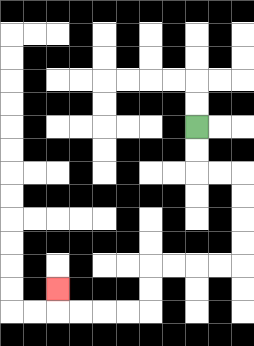{'start': '[8, 5]', 'end': '[2, 12]', 'path_directions': 'D,D,R,R,D,D,D,D,L,L,L,L,D,D,L,L,L,L,U', 'path_coordinates': '[[8, 5], [8, 6], [8, 7], [9, 7], [10, 7], [10, 8], [10, 9], [10, 10], [10, 11], [9, 11], [8, 11], [7, 11], [6, 11], [6, 12], [6, 13], [5, 13], [4, 13], [3, 13], [2, 13], [2, 12]]'}